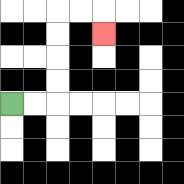{'start': '[0, 4]', 'end': '[4, 1]', 'path_directions': 'R,R,U,U,U,U,R,R,D', 'path_coordinates': '[[0, 4], [1, 4], [2, 4], [2, 3], [2, 2], [2, 1], [2, 0], [3, 0], [4, 0], [4, 1]]'}